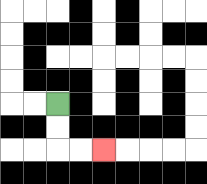{'start': '[2, 4]', 'end': '[4, 6]', 'path_directions': 'D,D,R,R', 'path_coordinates': '[[2, 4], [2, 5], [2, 6], [3, 6], [4, 6]]'}